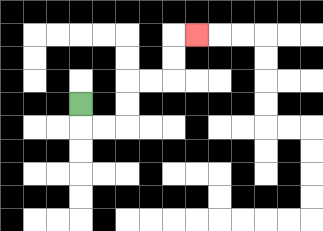{'start': '[3, 4]', 'end': '[8, 1]', 'path_directions': 'D,R,R,U,U,R,R,U,U,R', 'path_coordinates': '[[3, 4], [3, 5], [4, 5], [5, 5], [5, 4], [5, 3], [6, 3], [7, 3], [7, 2], [7, 1], [8, 1]]'}